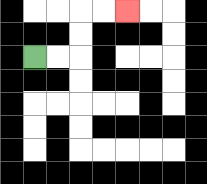{'start': '[1, 2]', 'end': '[5, 0]', 'path_directions': 'R,R,U,U,R,R', 'path_coordinates': '[[1, 2], [2, 2], [3, 2], [3, 1], [3, 0], [4, 0], [5, 0]]'}